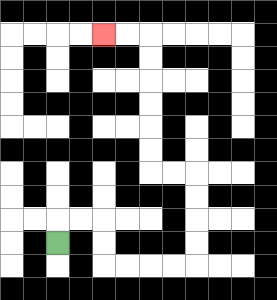{'start': '[2, 10]', 'end': '[4, 1]', 'path_directions': 'U,R,R,D,D,R,R,R,R,U,U,U,U,L,L,U,U,U,U,U,U,L,L', 'path_coordinates': '[[2, 10], [2, 9], [3, 9], [4, 9], [4, 10], [4, 11], [5, 11], [6, 11], [7, 11], [8, 11], [8, 10], [8, 9], [8, 8], [8, 7], [7, 7], [6, 7], [6, 6], [6, 5], [6, 4], [6, 3], [6, 2], [6, 1], [5, 1], [4, 1]]'}